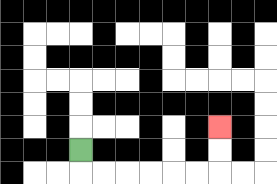{'start': '[3, 6]', 'end': '[9, 5]', 'path_directions': 'D,R,R,R,R,R,R,U,U', 'path_coordinates': '[[3, 6], [3, 7], [4, 7], [5, 7], [6, 7], [7, 7], [8, 7], [9, 7], [9, 6], [9, 5]]'}